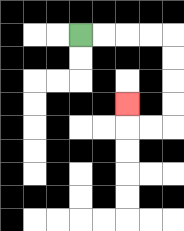{'start': '[3, 1]', 'end': '[5, 4]', 'path_directions': 'R,R,R,R,D,D,D,D,L,L,U', 'path_coordinates': '[[3, 1], [4, 1], [5, 1], [6, 1], [7, 1], [7, 2], [7, 3], [7, 4], [7, 5], [6, 5], [5, 5], [5, 4]]'}